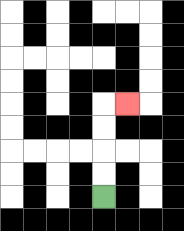{'start': '[4, 8]', 'end': '[5, 4]', 'path_directions': 'U,U,U,U,R', 'path_coordinates': '[[4, 8], [4, 7], [4, 6], [4, 5], [4, 4], [5, 4]]'}